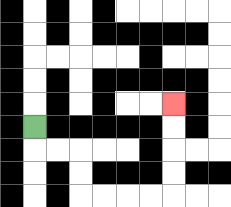{'start': '[1, 5]', 'end': '[7, 4]', 'path_directions': 'D,R,R,D,D,R,R,R,R,U,U,U,U', 'path_coordinates': '[[1, 5], [1, 6], [2, 6], [3, 6], [3, 7], [3, 8], [4, 8], [5, 8], [6, 8], [7, 8], [7, 7], [7, 6], [7, 5], [7, 4]]'}